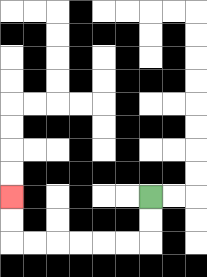{'start': '[6, 8]', 'end': '[0, 8]', 'path_directions': 'D,D,L,L,L,L,L,L,U,U', 'path_coordinates': '[[6, 8], [6, 9], [6, 10], [5, 10], [4, 10], [3, 10], [2, 10], [1, 10], [0, 10], [0, 9], [0, 8]]'}